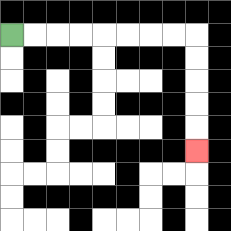{'start': '[0, 1]', 'end': '[8, 6]', 'path_directions': 'R,R,R,R,R,R,R,R,D,D,D,D,D', 'path_coordinates': '[[0, 1], [1, 1], [2, 1], [3, 1], [4, 1], [5, 1], [6, 1], [7, 1], [8, 1], [8, 2], [8, 3], [8, 4], [8, 5], [8, 6]]'}